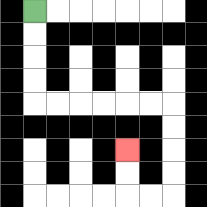{'start': '[1, 0]', 'end': '[5, 6]', 'path_directions': 'D,D,D,D,R,R,R,R,R,R,D,D,D,D,L,L,U,U', 'path_coordinates': '[[1, 0], [1, 1], [1, 2], [1, 3], [1, 4], [2, 4], [3, 4], [4, 4], [5, 4], [6, 4], [7, 4], [7, 5], [7, 6], [7, 7], [7, 8], [6, 8], [5, 8], [5, 7], [5, 6]]'}